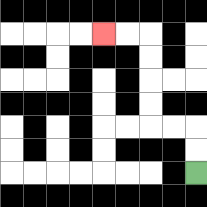{'start': '[8, 7]', 'end': '[4, 1]', 'path_directions': 'U,U,L,L,U,U,U,U,L,L', 'path_coordinates': '[[8, 7], [8, 6], [8, 5], [7, 5], [6, 5], [6, 4], [6, 3], [6, 2], [6, 1], [5, 1], [4, 1]]'}